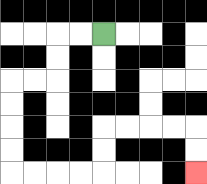{'start': '[4, 1]', 'end': '[8, 7]', 'path_directions': 'L,L,D,D,L,L,D,D,D,D,R,R,R,R,U,U,R,R,R,R,D,D', 'path_coordinates': '[[4, 1], [3, 1], [2, 1], [2, 2], [2, 3], [1, 3], [0, 3], [0, 4], [0, 5], [0, 6], [0, 7], [1, 7], [2, 7], [3, 7], [4, 7], [4, 6], [4, 5], [5, 5], [6, 5], [7, 5], [8, 5], [8, 6], [8, 7]]'}